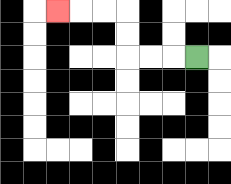{'start': '[8, 2]', 'end': '[2, 0]', 'path_directions': 'L,L,L,U,U,L,L,L', 'path_coordinates': '[[8, 2], [7, 2], [6, 2], [5, 2], [5, 1], [5, 0], [4, 0], [3, 0], [2, 0]]'}